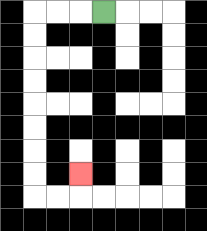{'start': '[4, 0]', 'end': '[3, 7]', 'path_directions': 'L,L,L,D,D,D,D,D,D,D,D,R,R,U', 'path_coordinates': '[[4, 0], [3, 0], [2, 0], [1, 0], [1, 1], [1, 2], [1, 3], [1, 4], [1, 5], [1, 6], [1, 7], [1, 8], [2, 8], [3, 8], [3, 7]]'}